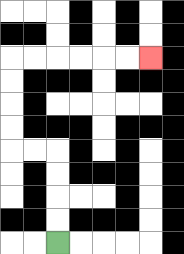{'start': '[2, 10]', 'end': '[6, 2]', 'path_directions': 'U,U,U,U,L,L,U,U,U,U,R,R,R,R,R,R', 'path_coordinates': '[[2, 10], [2, 9], [2, 8], [2, 7], [2, 6], [1, 6], [0, 6], [0, 5], [0, 4], [0, 3], [0, 2], [1, 2], [2, 2], [3, 2], [4, 2], [5, 2], [6, 2]]'}